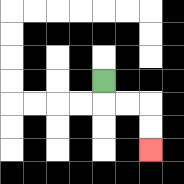{'start': '[4, 3]', 'end': '[6, 6]', 'path_directions': 'D,R,R,D,D', 'path_coordinates': '[[4, 3], [4, 4], [5, 4], [6, 4], [6, 5], [6, 6]]'}